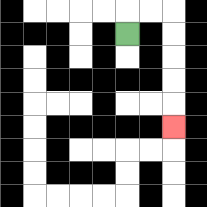{'start': '[5, 1]', 'end': '[7, 5]', 'path_directions': 'U,R,R,D,D,D,D,D', 'path_coordinates': '[[5, 1], [5, 0], [6, 0], [7, 0], [7, 1], [7, 2], [7, 3], [7, 4], [7, 5]]'}